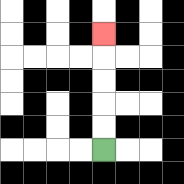{'start': '[4, 6]', 'end': '[4, 1]', 'path_directions': 'U,U,U,U,U', 'path_coordinates': '[[4, 6], [4, 5], [4, 4], [4, 3], [4, 2], [4, 1]]'}